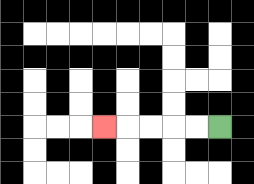{'start': '[9, 5]', 'end': '[4, 5]', 'path_directions': 'L,L,L,L,L', 'path_coordinates': '[[9, 5], [8, 5], [7, 5], [6, 5], [5, 5], [4, 5]]'}